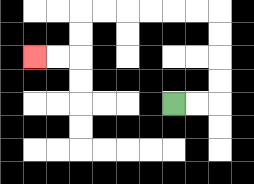{'start': '[7, 4]', 'end': '[1, 2]', 'path_directions': 'R,R,U,U,U,U,L,L,L,L,L,L,D,D,L,L', 'path_coordinates': '[[7, 4], [8, 4], [9, 4], [9, 3], [9, 2], [9, 1], [9, 0], [8, 0], [7, 0], [6, 0], [5, 0], [4, 0], [3, 0], [3, 1], [3, 2], [2, 2], [1, 2]]'}